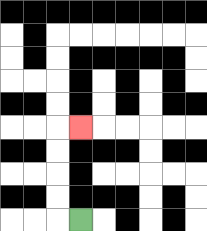{'start': '[3, 9]', 'end': '[3, 5]', 'path_directions': 'L,U,U,U,U,R', 'path_coordinates': '[[3, 9], [2, 9], [2, 8], [2, 7], [2, 6], [2, 5], [3, 5]]'}